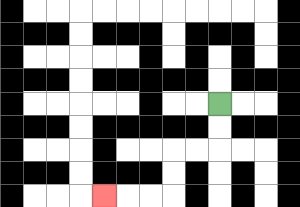{'start': '[9, 4]', 'end': '[4, 8]', 'path_directions': 'D,D,L,L,D,D,L,L,L', 'path_coordinates': '[[9, 4], [9, 5], [9, 6], [8, 6], [7, 6], [7, 7], [7, 8], [6, 8], [5, 8], [4, 8]]'}